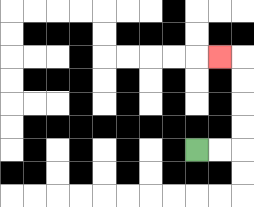{'start': '[8, 6]', 'end': '[9, 2]', 'path_directions': 'R,R,U,U,U,U,L', 'path_coordinates': '[[8, 6], [9, 6], [10, 6], [10, 5], [10, 4], [10, 3], [10, 2], [9, 2]]'}